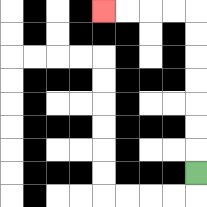{'start': '[8, 7]', 'end': '[4, 0]', 'path_directions': 'U,U,U,U,U,U,U,L,L,L,L', 'path_coordinates': '[[8, 7], [8, 6], [8, 5], [8, 4], [8, 3], [8, 2], [8, 1], [8, 0], [7, 0], [6, 0], [5, 0], [4, 0]]'}